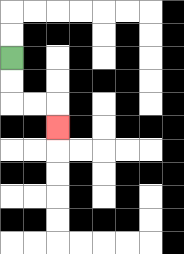{'start': '[0, 2]', 'end': '[2, 5]', 'path_directions': 'D,D,R,R,D', 'path_coordinates': '[[0, 2], [0, 3], [0, 4], [1, 4], [2, 4], [2, 5]]'}